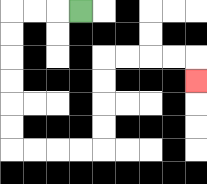{'start': '[3, 0]', 'end': '[8, 3]', 'path_directions': 'L,L,L,D,D,D,D,D,D,R,R,R,R,U,U,U,U,R,R,R,R,D', 'path_coordinates': '[[3, 0], [2, 0], [1, 0], [0, 0], [0, 1], [0, 2], [0, 3], [0, 4], [0, 5], [0, 6], [1, 6], [2, 6], [3, 6], [4, 6], [4, 5], [4, 4], [4, 3], [4, 2], [5, 2], [6, 2], [7, 2], [8, 2], [8, 3]]'}